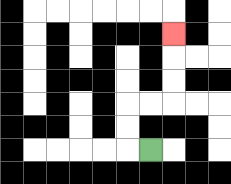{'start': '[6, 6]', 'end': '[7, 1]', 'path_directions': 'L,U,U,R,R,U,U,U', 'path_coordinates': '[[6, 6], [5, 6], [5, 5], [5, 4], [6, 4], [7, 4], [7, 3], [7, 2], [7, 1]]'}